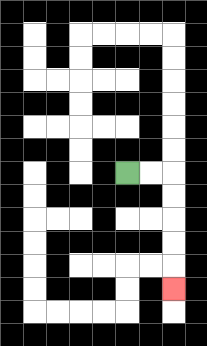{'start': '[5, 7]', 'end': '[7, 12]', 'path_directions': 'R,R,D,D,D,D,D', 'path_coordinates': '[[5, 7], [6, 7], [7, 7], [7, 8], [7, 9], [7, 10], [7, 11], [7, 12]]'}